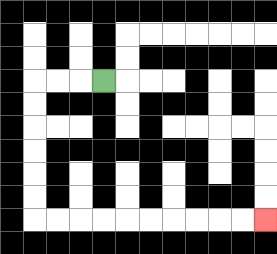{'start': '[4, 3]', 'end': '[11, 9]', 'path_directions': 'L,L,L,D,D,D,D,D,D,R,R,R,R,R,R,R,R,R,R', 'path_coordinates': '[[4, 3], [3, 3], [2, 3], [1, 3], [1, 4], [1, 5], [1, 6], [1, 7], [1, 8], [1, 9], [2, 9], [3, 9], [4, 9], [5, 9], [6, 9], [7, 9], [8, 9], [9, 9], [10, 9], [11, 9]]'}